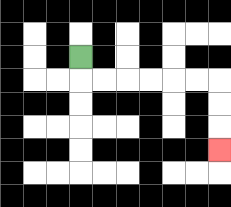{'start': '[3, 2]', 'end': '[9, 6]', 'path_directions': 'D,R,R,R,R,R,R,D,D,D', 'path_coordinates': '[[3, 2], [3, 3], [4, 3], [5, 3], [6, 3], [7, 3], [8, 3], [9, 3], [9, 4], [9, 5], [9, 6]]'}